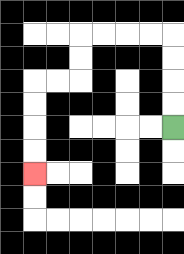{'start': '[7, 5]', 'end': '[1, 7]', 'path_directions': 'U,U,U,U,L,L,L,L,D,D,L,L,D,D,D,D', 'path_coordinates': '[[7, 5], [7, 4], [7, 3], [7, 2], [7, 1], [6, 1], [5, 1], [4, 1], [3, 1], [3, 2], [3, 3], [2, 3], [1, 3], [1, 4], [1, 5], [1, 6], [1, 7]]'}